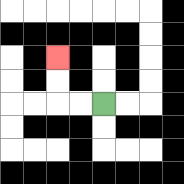{'start': '[4, 4]', 'end': '[2, 2]', 'path_directions': 'L,L,U,U', 'path_coordinates': '[[4, 4], [3, 4], [2, 4], [2, 3], [2, 2]]'}